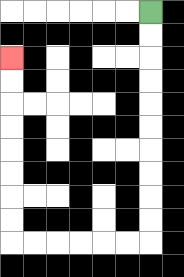{'start': '[6, 0]', 'end': '[0, 2]', 'path_directions': 'D,D,D,D,D,D,D,D,D,D,L,L,L,L,L,L,U,U,U,U,U,U,U,U', 'path_coordinates': '[[6, 0], [6, 1], [6, 2], [6, 3], [6, 4], [6, 5], [6, 6], [6, 7], [6, 8], [6, 9], [6, 10], [5, 10], [4, 10], [3, 10], [2, 10], [1, 10], [0, 10], [0, 9], [0, 8], [0, 7], [0, 6], [0, 5], [0, 4], [0, 3], [0, 2]]'}